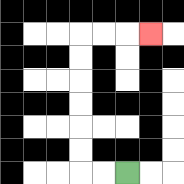{'start': '[5, 7]', 'end': '[6, 1]', 'path_directions': 'L,L,U,U,U,U,U,U,R,R,R', 'path_coordinates': '[[5, 7], [4, 7], [3, 7], [3, 6], [3, 5], [3, 4], [3, 3], [3, 2], [3, 1], [4, 1], [5, 1], [6, 1]]'}